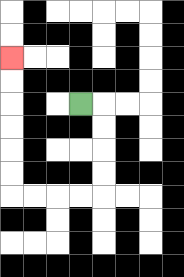{'start': '[3, 4]', 'end': '[0, 2]', 'path_directions': 'R,D,D,D,D,L,L,L,L,U,U,U,U,U,U', 'path_coordinates': '[[3, 4], [4, 4], [4, 5], [4, 6], [4, 7], [4, 8], [3, 8], [2, 8], [1, 8], [0, 8], [0, 7], [0, 6], [0, 5], [0, 4], [0, 3], [0, 2]]'}